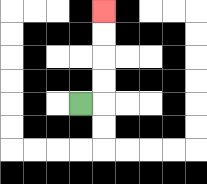{'start': '[3, 4]', 'end': '[4, 0]', 'path_directions': 'R,U,U,U,U', 'path_coordinates': '[[3, 4], [4, 4], [4, 3], [4, 2], [4, 1], [4, 0]]'}